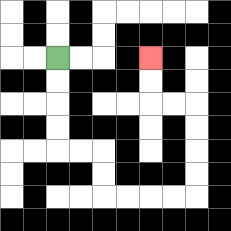{'start': '[2, 2]', 'end': '[6, 2]', 'path_directions': 'D,D,D,D,R,R,D,D,R,R,R,R,U,U,U,U,L,L,U,U', 'path_coordinates': '[[2, 2], [2, 3], [2, 4], [2, 5], [2, 6], [3, 6], [4, 6], [4, 7], [4, 8], [5, 8], [6, 8], [7, 8], [8, 8], [8, 7], [8, 6], [8, 5], [8, 4], [7, 4], [6, 4], [6, 3], [6, 2]]'}